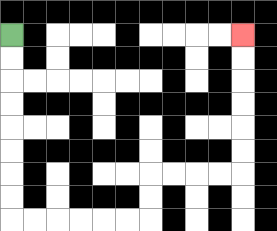{'start': '[0, 1]', 'end': '[10, 1]', 'path_directions': 'D,D,D,D,D,D,D,D,R,R,R,R,R,R,U,U,R,R,R,R,U,U,U,U,U,U', 'path_coordinates': '[[0, 1], [0, 2], [0, 3], [0, 4], [0, 5], [0, 6], [0, 7], [0, 8], [0, 9], [1, 9], [2, 9], [3, 9], [4, 9], [5, 9], [6, 9], [6, 8], [6, 7], [7, 7], [8, 7], [9, 7], [10, 7], [10, 6], [10, 5], [10, 4], [10, 3], [10, 2], [10, 1]]'}